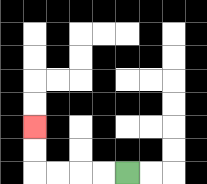{'start': '[5, 7]', 'end': '[1, 5]', 'path_directions': 'L,L,L,L,U,U', 'path_coordinates': '[[5, 7], [4, 7], [3, 7], [2, 7], [1, 7], [1, 6], [1, 5]]'}